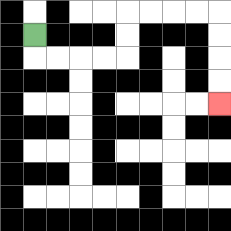{'start': '[1, 1]', 'end': '[9, 4]', 'path_directions': 'D,R,R,R,R,U,U,R,R,R,R,D,D,D,D', 'path_coordinates': '[[1, 1], [1, 2], [2, 2], [3, 2], [4, 2], [5, 2], [5, 1], [5, 0], [6, 0], [7, 0], [8, 0], [9, 0], [9, 1], [9, 2], [9, 3], [9, 4]]'}